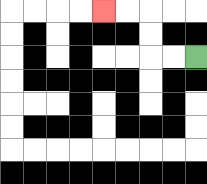{'start': '[8, 2]', 'end': '[4, 0]', 'path_directions': 'L,L,U,U,L,L', 'path_coordinates': '[[8, 2], [7, 2], [6, 2], [6, 1], [6, 0], [5, 0], [4, 0]]'}